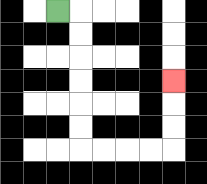{'start': '[2, 0]', 'end': '[7, 3]', 'path_directions': 'R,D,D,D,D,D,D,R,R,R,R,U,U,U', 'path_coordinates': '[[2, 0], [3, 0], [3, 1], [3, 2], [3, 3], [3, 4], [3, 5], [3, 6], [4, 6], [5, 6], [6, 6], [7, 6], [7, 5], [7, 4], [7, 3]]'}